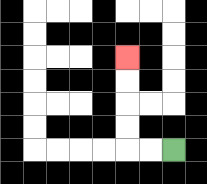{'start': '[7, 6]', 'end': '[5, 2]', 'path_directions': 'L,L,U,U,U,U', 'path_coordinates': '[[7, 6], [6, 6], [5, 6], [5, 5], [5, 4], [5, 3], [5, 2]]'}